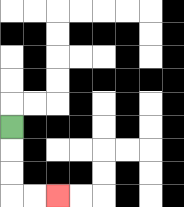{'start': '[0, 5]', 'end': '[2, 8]', 'path_directions': 'D,D,D,R,R', 'path_coordinates': '[[0, 5], [0, 6], [0, 7], [0, 8], [1, 8], [2, 8]]'}